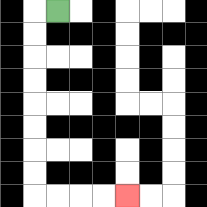{'start': '[2, 0]', 'end': '[5, 8]', 'path_directions': 'L,D,D,D,D,D,D,D,D,R,R,R,R', 'path_coordinates': '[[2, 0], [1, 0], [1, 1], [1, 2], [1, 3], [1, 4], [1, 5], [1, 6], [1, 7], [1, 8], [2, 8], [3, 8], [4, 8], [5, 8]]'}